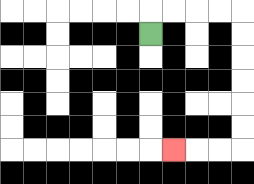{'start': '[6, 1]', 'end': '[7, 6]', 'path_directions': 'U,R,R,R,R,D,D,D,D,D,D,L,L,L', 'path_coordinates': '[[6, 1], [6, 0], [7, 0], [8, 0], [9, 0], [10, 0], [10, 1], [10, 2], [10, 3], [10, 4], [10, 5], [10, 6], [9, 6], [8, 6], [7, 6]]'}